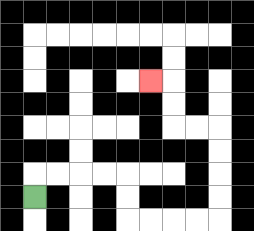{'start': '[1, 8]', 'end': '[6, 3]', 'path_directions': 'U,R,R,R,R,D,D,R,R,R,R,U,U,U,U,L,L,U,U,L', 'path_coordinates': '[[1, 8], [1, 7], [2, 7], [3, 7], [4, 7], [5, 7], [5, 8], [5, 9], [6, 9], [7, 9], [8, 9], [9, 9], [9, 8], [9, 7], [9, 6], [9, 5], [8, 5], [7, 5], [7, 4], [7, 3], [6, 3]]'}